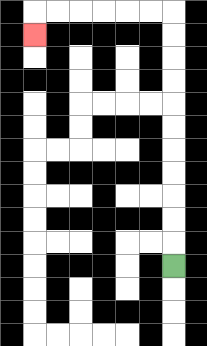{'start': '[7, 11]', 'end': '[1, 1]', 'path_directions': 'U,U,U,U,U,U,U,U,U,U,U,L,L,L,L,L,L,D', 'path_coordinates': '[[7, 11], [7, 10], [7, 9], [7, 8], [7, 7], [7, 6], [7, 5], [7, 4], [7, 3], [7, 2], [7, 1], [7, 0], [6, 0], [5, 0], [4, 0], [3, 0], [2, 0], [1, 0], [1, 1]]'}